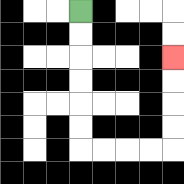{'start': '[3, 0]', 'end': '[7, 2]', 'path_directions': 'D,D,D,D,D,D,R,R,R,R,U,U,U,U', 'path_coordinates': '[[3, 0], [3, 1], [3, 2], [3, 3], [3, 4], [3, 5], [3, 6], [4, 6], [5, 6], [6, 6], [7, 6], [7, 5], [7, 4], [7, 3], [7, 2]]'}